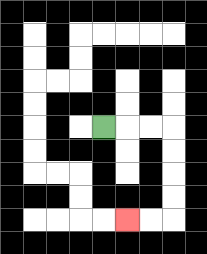{'start': '[4, 5]', 'end': '[5, 9]', 'path_directions': 'R,R,R,D,D,D,D,L,L', 'path_coordinates': '[[4, 5], [5, 5], [6, 5], [7, 5], [7, 6], [7, 7], [7, 8], [7, 9], [6, 9], [5, 9]]'}